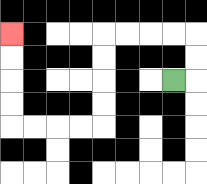{'start': '[7, 3]', 'end': '[0, 1]', 'path_directions': 'R,U,U,L,L,L,L,D,D,D,D,L,L,L,L,U,U,U,U', 'path_coordinates': '[[7, 3], [8, 3], [8, 2], [8, 1], [7, 1], [6, 1], [5, 1], [4, 1], [4, 2], [4, 3], [4, 4], [4, 5], [3, 5], [2, 5], [1, 5], [0, 5], [0, 4], [0, 3], [0, 2], [0, 1]]'}